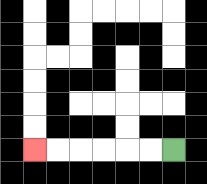{'start': '[7, 6]', 'end': '[1, 6]', 'path_directions': 'L,L,L,L,L,L', 'path_coordinates': '[[7, 6], [6, 6], [5, 6], [4, 6], [3, 6], [2, 6], [1, 6]]'}